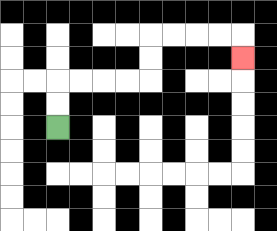{'start': '[2, 5]', 'end': '[10, 2]', 'path_directions': 'U,U,R,R,R,R,U,U,R,R,R,R,D', 'path_coordinates': '[[2, 5], [2, 4], [2, 3], [3, 3], [4, 3], [5, 3], [6, 3], [6, 2], [6, 1], [7, 1], [8, 1], [9, 1], [10, 1], [10, 2]]'}